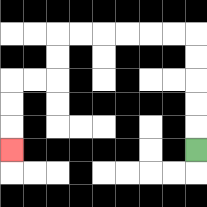{'start': '[8, 6]', 'end': '[0, 6]', 'path_directions': 'U,U,U,U,U,L,L,L,L,L,L,D,D,L,L,D,D,D', 'path_coordinates': '[[8, 6], [8, 5], [8, 4], [8, 3], [8, 2], [8, 1], [7, 1], [6, 1], [5, 1], [4, 1], [3, 1], [2, 1], [2, 2], [2, 3], [1, 3], [0, 3], [0, 4], [0, 5], [0, 6]]'}